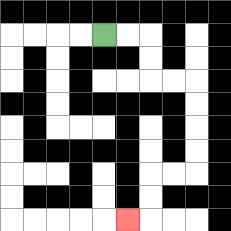{'start': '[4, 1]', 'end': '[5, 9]', 'path_directions': 'R,R,D,D,R,R,D,D,D,D,L,L,D,D,L', 'path_coordinates': '[[4, 1], [5, 1], [6, 1], [6, 2], [6, 3], [7, 3], [8, 3], [8, 4], [8, 5], [8, 6], [8, 7], [7, 7], [6, 7], [6, 8], [6, 9], [5, 9]]'}